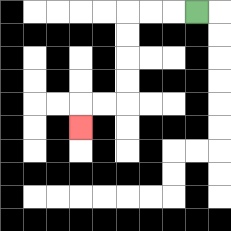{'start': '[8, 0]', 'end': '[3, 5]', 'path_directions': 'L,L,L,D,D,D,D,L,L,D', 'path_coordinates': '[[8, 0], [7, 0], [6, 0], [5, 0], [5, 1], [5, 2], [5, 3], [5, 4], [4, 4], [3, 4], [3, 5]]'}